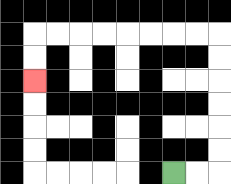{'start': '[7, 7]', 'end': '[1, 3]', 'path_directions': 'R,R,U,U,U,U,U,U,L,L,L,L,L,L,L,L,D,D', 'path_coordinates': '[[7, 7], [8, 7], [9, 7], [9, 6], [9, 5], [9, 4], [9, 3], [9, 2], [9, 1], [8, 1], [7, 1], [6, 1], [5, 1], [4, 1], [3, 1], [2, 1], [1, 1], [1, 2], [1, 3]]'}